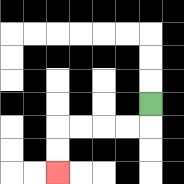{'start': '[6, 4]', 'end': '[2, 7]', 'path_directions': 'D,L,L,L,L,D,D', 'path_coordinates': '[[6, 4], [6, 5], [5, 5], [4, 5], [3, 5], [2, 5], [2, 6], [2, 7]]'}